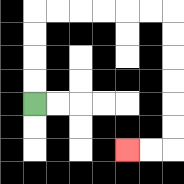{'start': '[1, 4]', 'end': '[5, 6]', 'path_directions': 'U,U,U,U,R,R,R,R,R,R,D,D,D,D,D,D,L,L', 'path_coordinates': '[[1, 4], [1, 3], [1, 2], [1, 1], [1, 0], [2, 0], [3, 0], [4, 0], [5, 0], [6, 0], [7, 0], [7, 1], [7, 2], [7, 3], [7, 4], [7, 5], [7, 6], [6, 6], [5, 6]]'}